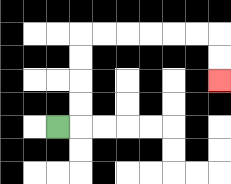{'start': '[2, 5]', 'end': '[9, 3]', 'path_directions': 'R,U,U,U,U,R,R,R,R,R,R,D,D', 'path_coordinates': '[[2, 5], [3, 5], [3, 4], [3, 3], [3, 2], [3, 1], [4, 1], [5, 1], [6, 1], [7, 1], [8, 1], [9, 1], [9, 2], [9, 3]]'}